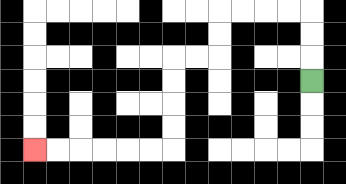{'start': '[13, 3]', 'end': '[1, 6]', 'path_directions': 'U,U,U,L,L,L,L,D,D,L,L,D,D,D,D,L,L,L,L,L,L', 'path_coordinates': '[[13, 3], [13, 2], [13, 1], [13, 0], [12, 0], [11, 0], [10, 0], [9, 0], [9, 1], [9, 2], [8, 2], [7, 2], [7, 3], [7, 4], [7, 5], [7, 6], [6, 6], [5, 6], [4, 6], [3, 6], [2, 6], [1, 6]]'}